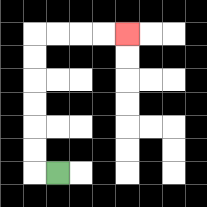{'start': '[2, 7]', 'end': '[5, 1]', 'path_directions': 'L,U,U,U,U,U,U,R,R,R,R', 'path_coordinates': '[[2, 7], [1, 7], [1, 6], [1, 5], [1, 4], [1, 3], [1, 2], [1, 1], [2, 1], [3, 1], [4, 1], [5, 1]]'}